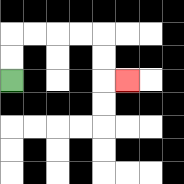{'start': '[0, 3]', 'end': '[5, 3]', 'path_directions': 'U,U,R,R,R,R,D,D,R', 'path_coordinates': '[[0, 3], [0, 2], [0, 1], [1, 1], [2, 1], [3, 1], [4, 1], [4, 2], [4, 3], [5, 3]]'}